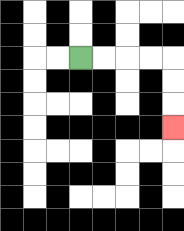{'start': '[3, 2]', 'end': '[7, 5]', 'path_directions': 'R,R,R,R,D,D,D', 'path_coordinates': '[[3, 2], [4, 2], [5, 2], [6, 2], [7, 2], [7, 3], [7, 4], [7, 5]]'}